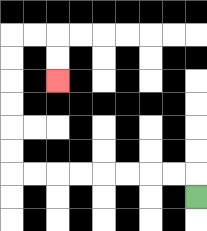{'start': '[8, 8]', 'end': '[2, 3]', 'path_directions': 'U,L,L,L,L,L,L,L,L,U,U,U,U,U,U,R,R,D,D', 'path_coordinates': '[[8, 8], [8, 7], [7, 7], [6, 7], [5, 7], [4, 7], [3, 7], [2, 7], [1, 7], [0, 7], [0, 6], [0, 5], [0, 4], [0, 3], [0, 2], [0, 1], [1, 1], [2, 1], [2, 2], [2, 3]]'}